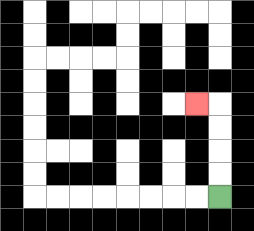{'start': '[9, 8]', 'end': '[8, 4]', 'path_directions': 'U,U,U,U,L', 'path_coordinates': '[[9, 8], [9, 7], [9, 6], [9, 5], [9, 4], [8, 4]]'}